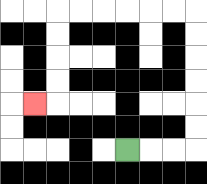{'start': '[5, 6]', 'end': '[1, 4]', 'path_directions': 'R,R,R,U,U,U,U,U,U,L,L,L,L,L,L,D,D,D,D,L', 'path_coordinates': '[[5, 6], [6, 6], [7, 6], [8, 6], [8, 5], [8, 4], [8, 3], [8, 2], [8, 1], [8, 0], [7, 0], [6, 0], [5, 0], [4, 0], [3, 0], [2, 0], [2, 1], [2, 2], [2, 3], [2, 4], [1, 4]]'}